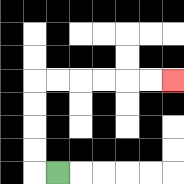{'start': '[2, 7]', 'end': '[7, 3]', 'path_directions': 'L,U,U,U,U,R,R,R,R,R,R', 'path_coordinates': '[[2, 7], [1, 7], [1, 6], [1, 5], [1, 4], [1, 3], [2, 3], [3, 3], [4, 3], [5, 3], [6, 3], [7, 3]]'}